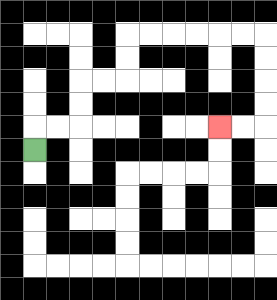{'start': '[1, 6]', 'end': '[9, 5]', 'path_directions': 'U,R,R,U,U,R,R,U,U,R,R,R,R,R,R,D,D,D,D,L,L', 'path_coordinates': '[[1, 6], [1, 5], [2, 5], [3, 5], [3, 4], [3, 3], [4, 3], [5, 3], [5, 2], [5, 1], [6, 1], [7, 1], [8, 1], [9, 1], [10, 1], [11, 1], [11, 2], [11, 3], [11, 4], [11, 5], [10, 5], [9, 5]]'}